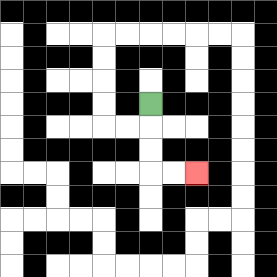{'start': '[6, 4]', 'end': '[8, 7]', 'path_directions': 'D,D,D,R,R', 'path_coordinates': '[[6, 4], [6, 5], [6, 6], [6, 7], [7, 7], [8, 7]]'}